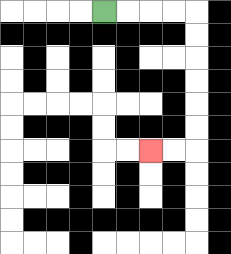{'start': '[4, 0]', 'end': '[6, 6]', 'path_directions': 'R,R,R,R,D,D,D,D,D,D,L,L', 'path_coordinates': '[[4, 0], [5, 0], [6, 0], [7, 0], [8, 0], [8, 1], [8, 2], [8, 3], [8, 4], [8, 5], [8, 6], [7, 6], [6, 6]]'}